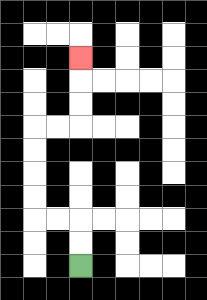{'start': '[3, 11]', 'end': '[3, 2]', 'path_directions': 'U,U,L,L,U,U,U,U,R,R,U,U,U', 'path_coordinates': '[[3, 11], [3, 10], [3, 9], [2, 9], [1, 9], [1, 8], [1, 7], [1, 6], [1, 5], [2, 5], [3, 5], [3, 4], [3, 3], [3, 2]]'}